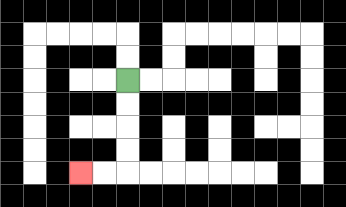{'start': '[5, 3]', 'end': '[3, 7]', 'path_directions': 'D,D,D,D,L,L', 'path_coordinates': '[[5, 3], [5, 4], [5, 5], [5, 6], [5, 7], [4, 7], [3, 7]]'}